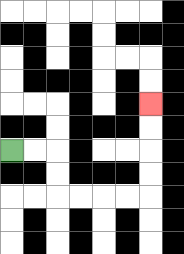{'start': '[0, 6]', 'end': '[6, 4]', 'path_directions': 'R,R,D,D,R,R,R,R,U,U,U,U', 'path_coordinates': '[[0, 6], [1, 6], [2, 6], [2, 7], [2, 8], [3, 8], [4, 8], [5, 8], [6, 8], [6, 7], [6, 6], [6, 5], [6, 4]]'}